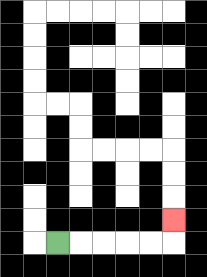{'start': '[2, 10]', 'end': '[7, 9]', 'path_directions': 'R,R,R,R,R,U', 'path_coordinates': '[[2, 10], [3, 10], [4, 10], [5, 10], [6, 10], [7, 10], [7, 9]]'}